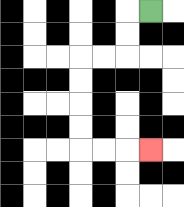{'start': '[6, 0]', 'end': '[6, 6]', 'path_directions': 'L,D,D,L,L,D,D,D,D,R,R,R', 'path_coordinates': '[[6, 0], [5, 0], [5, 1], [5, 2], [4, 2], [3, 2], [3, 3], [3, 4], [3, 5], [3, 6], [4, 6], [5, 6], [6, 6]]'}